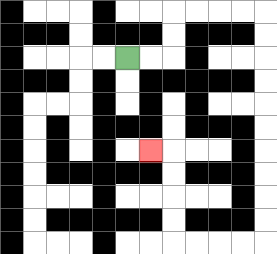{'start': '[5, 2]', 'end': '[6, 6]', 'path_directions': 'R,R,U,U,R,R,R,R,D,D,D,D,D,D,D,D,D,D,L,L,L,L,U,U,U,U,L', 'path_coordinates': '[[5, 2], [6, 2], [7, 2], [7, 1], [7, 0], [8, 0], [9, 0], [10, 0], [11, 0], [11, 1], [11, 2], [11, 3], [11, 4], [11, 5], [11, 6], [11, 7], [11, 8], [11, 9], [11, 10], [10, 10], [9, 10], [8, 10], [7, 10], [7, 9], [7, 8], [7, 7], [7, 6], [6, 6]]'}